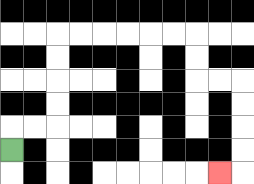{'start': '[0, 6]', 'end': '[9, 7]', 'path_directions': 'U,R,R,U,U,U,U,R,R,R,R,R,R,D,D,R,R,D,D,D,D,L', 'path_coordinates': '[[0, 6], [0, 5], [1, 5], [2, 5], [2, 4], [2, 3], [2, 2], [2, 1], [3, 1], [4, 1], [5, 1], [6, 1], [7, 1], [8, 1], [8, 2], [8, 3], [9, 3], [10, 3], [10, 4], [10, 5], [10, 6], [10, 7], [9, 7]]'}